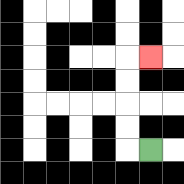{'start': '[6, 6]', 'end': '[6, 2]', 'path_directions': 'L,U,U,U,U,R', 'path_coordinates': '[[6, 6], [5, 6], [5, 5], [5, 4], [5, 3], [5, 2], [6, 2]]'}